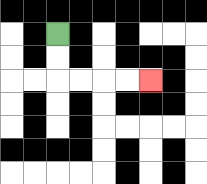{'start': '[2, 1]', 'end': '[6, 3]', 'path_directions': 'D,D,R,R,R,R', 'path_coordinates': '[[2, 1], [2, 2], [2, 3], [3, 3], [4, 3], [5, 3], [6, 3]]'}